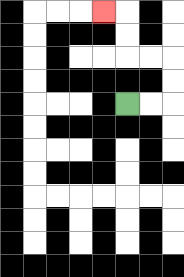{'start': '[5, 4]', 'end': '[4, 0]', 'path_directions': 'R,R,U,U,L,L,U,U,L', 'path_coordinates': '[[5, 4], [6, 4], [7, 4], [7, 3], [7, 2], [6, 2], [5, 2], [5, 1], [5, 0], [4, 0]]'}